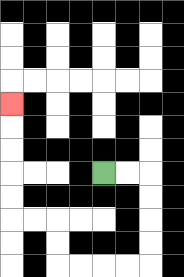{'start': '[4, 7]', 'end': '[0, 4]', 'path_directions': 'R,R,D,D,D,D,L,L,L,L,U,U,L,L,U,U,U,U,U', 'path_coordinates': '[[4, 7], [5, 7], [6, 7], [6, 8], [6, 9], [6, 10], [6, 11], [5, 11], [4, 11], [3, 11], [2, 11], [2, 10], [2, 9], [1, 9], [0, 9], [0, 8], [0, 7], [0, 6], [0, 5], [0, 4]]'}